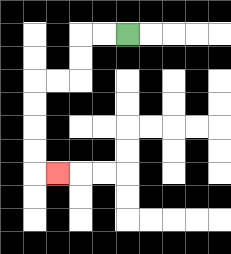{'start': '[5, 1]', 'end': '[2, 7]', 'path_directions': 'L,L,D,D,L,L,D,D,D,D,R', 'path_coordinates': '[[5, 1], [4, 1], [3, 1], [3, 2], [3, 3], [2, 3], [1, 3], [1, 4], [1, 5], [1, 6], [1, 7], [2, 7]]'}